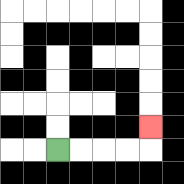{'start': '[2, 6]', 'end': '[6, 5]', 'path_directions': 'R,R,R,R,U', 'path_coordinates': '[[2, 6], [3, 6], [4, 6], [5, 6], [6, 6], [6, 5]]'}